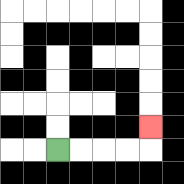{'start': '[2, 6]', 'end': '[6, 5]', 'path_directions': 'R,R,R,R,U', 'path_coordinates': '[[2, 6], [3, 6], [4, 6], [5, 6], [6, 6], [6, 5]]'}